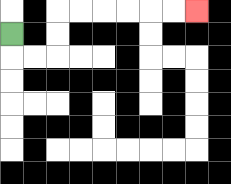{'start': '[0, 1]', 'end': '[8, 0]', 'path_directions': 'D,R,R,U,U,R,R,R,R,R,R', 'path_coordinates': '[[0, 1], [0, 2], [1, 2], [2, 2], [2, 1], [2, 0], [3, 0], [4, 0], [5, 0], [6, 0], [7, 0], [8, 0]]'}